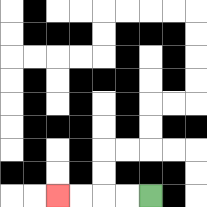{'start': '[6, 8]', 'end': '[2, 8]', 'path_directions': 'L,L,L,L', 'path_coordinates': '[[6, 8], [5, 8], [4, 8], [3, 8], [2, 8]]'}